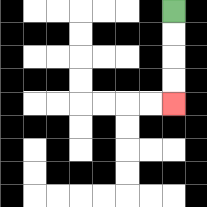{'start': '[7, 0]', 'end': '[7, 4]', 'path_directions': 'D,D,D,D', 'path_coordinates': '[[7, 0], [7, 1], [7, 2], [7, 3], [7, 4]]'}